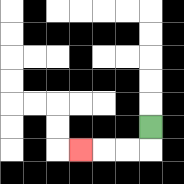{'start': '[6, 5]', 'end': '[3, 6]', 'path_directions': 'D,L,L,L', 'path_coordinates': '[[6, 5], [6, 6], [5, 6], [4, 6], [3, 6]]'}